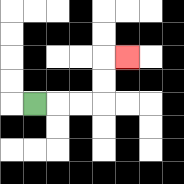{'start': '[1, 4]', 'end': '[5, 2]', 'path_directions': 'R,R,R,U,U,R', 'path_coordinates': '[[1, 4], [2, 4], [3, 4], [4, 4], [4, 3], [4, 2], [5, 2]]'}